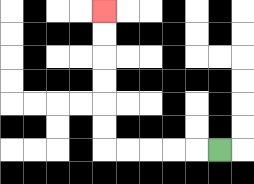{'start': '[9, 6]', 'end': '[4, 0]', 'path_directions': 'L,L,L,L,L,U,U,U,U,U,U', 'path_coordinates': '[[9, 6], [8, 6], [7, 6], [6, 6], [5, 6], [4, 6], [4, 5], [4, 4], [4, 3], [4, 2], [4, 1], [4, 0]]'}